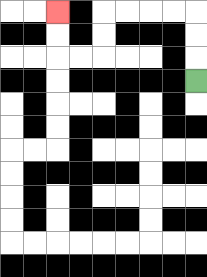{'start': '[8, 3]', 'end': '[2, 0]', 'path_directions': 'U,U,U,L,L,L,L,D,D,L,L,U,U', 'path_coordinates': '[[8, 3], [8, 2], [8, 1], [8, 0], [7, 0], [6, 0], [5, 0], [4, 0], [4, 1], [4, 2], [3, 2], [2, 2], [2, 1], [2, 0]]'}